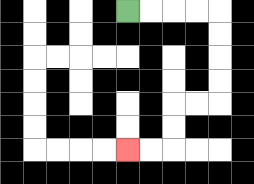{'start': '[5, 0]', 'end': '[5, 6]', 'path_directions': 'R,R,R,R,D,D,D,D,L,L,D,D,L,L', 'path_coordinates': '[[5, 0], [6, 0], [7, 0], [8, 0], [9, 0], [9, 1], [9, 2], [9, 3], [9, 4], [8, 4], [7, 4], [7, 5], [7, 6], [6, 6], [5, 6]]'}